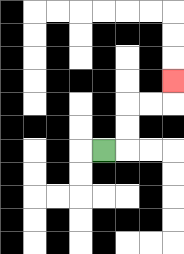{'start': '[4, 6]', 'end': '[7, 3]', 'path_directions': 'R,U,U,R,R,U', 'path_coordinates': '[[4, 6], [5, 6], [5, 5], [5, 4], [6, 4], [7, 4], [7, 3]]'}